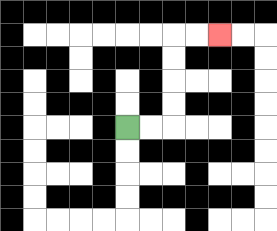{'start': '[5, 5]', 'end': '[9, 1]', 'path_directions': 'R,R,U,U,U,U,R,R', 'path_coordinates': '[[5, 5], [6, 5], [7, 5], [7, 4], [7, 3], [7, 2], [7, 1], [8, 1], [9, 1]]'}